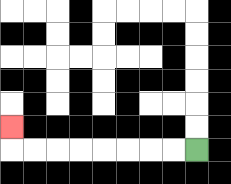{'start': '[8, 6]', 'end': '[0, 5]', 'path_directions': 'L,L,L,L,L,L,L,L,U', 'path_coordinates': '[[8, 6], [7, 6], [6, 6], [5, 6], [4, 6], [3, 6], [2, 6], [1, 6], [0, 6], [0, 5]]'}